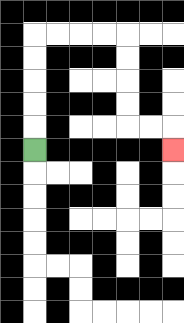{'start': '[1, 6]', 'end': '[7, 6]', 'path_directions': 'U,U,U,U,U,R,R,R,R,D,D,D,D,R,R,D', 'path_coordinates': '[[1, 6], [1, 5], [1, 4], [1, 3], [1, 2], [1, 1], [2, 1], [3, 1], [4, 1], [5, 1], [5, 2], [5, 3], [5, 4], [5, 5], [6, 5], [7, 5], [7, 6]]'}